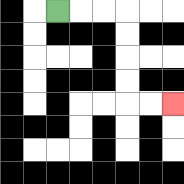{'start': '[2, 0]', 'end': '[7, 4]', 'path_directions': 'R,R,R,D,D,D,D,R,R', 'path_coordinates': '[[2, 0], [3, 0], [4, 0], [5, 0], [5, 1], [5, 2], [5, 3], [5, 4], [6, 4], [7, 4]]'}